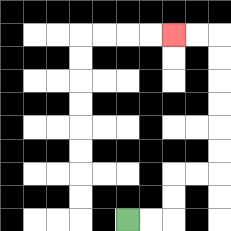{'start': '[5, 9]', 'end': '[7, 1]', 'path_directions': 'R,R,U,U,R,R,U,U,U,U,U,U,L,L', 'path_coordinates': '[[5, 9], [6, 9], [7, 9], [7, 8], [7, 7], [8, 7], [9, 7], [9, 6], [9, 5], [9, 4], [9, 3], [9, 2], [9, 1], [8, 1], [7, 1]]'}